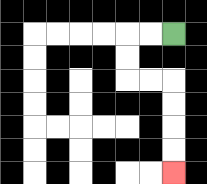{'start': '[7, 1]', 'end': '[7, 7]', 'path_directions': 'L,L,D,D,R,R,D,D,D,D', 'path_coordinates': '[[7, 1], [6, 1], [5, 1], [5, 2], [5, 3], [6, 3], [7, 3], [7, 4], [7, 5], [7, 6], [7, 7]]'}